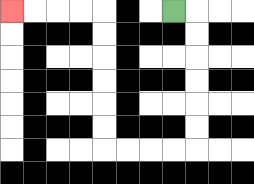{'start': '[7, 0]', 'end': '[0, 0]', 'path_directions': 'R,D,D,D,D,D,D,L,L,L,L,U,U,U,U,U,U,L,L,L,L', 'path_coordinates': '[[7, 0], [8, 0], [8, 1], [8, 2], [8, 3], [8, 4], [8, 5], [8, 6], [7, 6], [6, 6], [5, 6], [4, 6], [4, 5], [4, 4], [4, 3], [4, 2], [4, 1], [4, 0], [3, 0], [2, 0], [1, 0], [0, 0]]'}